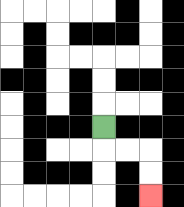{'start': '[4, 5]', 'end': '[6, 8]', 'path_directions': 'D,R,R,D,D', 'path_coordinates': '[[4, 5], [4, 6], [5, 6], [6, 6], [6, 7], [6, 8]]'}